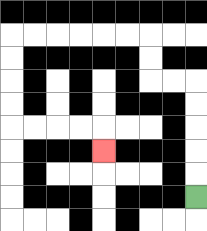{'start': '[8, 8]', 'end': '[4, 6]', 'path_directions': 'U,U,U,U,U,L,L,U,U,L,L,L,L,L,L,D,D,D,D,R,R,R,R,D', 'path_coordinates': '[[8, 8], [8, 7], [8, 6], [8, 5], [8, 4], [8, 3], [7, 3], [6, 3], [6, 2], [6, 1], [5, 1], [4, 1], [3, 1], [2, 1], [1, 1], [0, 1], [0, 2], [0, 3], [0, 4], [0, 5], [1, 5], [2, 5], [3, 5], [4, 5], [4, 6]]'}